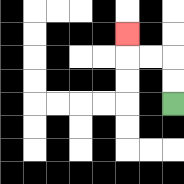{'start': '[7, 4]', 'end': '[5, 1]', 'path_directions': 'U,U,L,L,U', 'path_coordinates': '[[7, 4], [7, 3], [7, 2], [6, 2], [5, 2], [5, 1]]'}